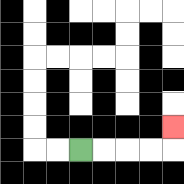{'start': '[3, 6]', 'end': '[7, 5]', 'path_directions': 'R,R,R,R,U', 'path_coordinates': '[[3, 6], [4, 6], [5, 6], [6, 6], [7, 6], [7, 5]]'}